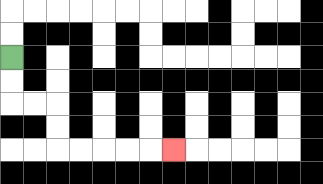{'start': '[0, 2]', 'end': '[7, 6]', 'path_directions': 'D,D,R,R,D,D,R,R,R,R,R', 'path_coordinates': '[[0, 2], [0, 3], [0, 4], [1, 4], [2, 4], [2, 5], [2, 6], [3, 6], [4, 6], [5, 6], [6, 6], [7, 6]]'}